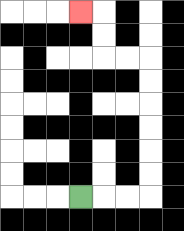{'start': '[3, 8]', 'end': '[3, 0]', 'path_directions': 'R,R,R,U,U,U,U,U,U,L,L,U,U,L', 'path_coordinates': '[[3, 8], [4, 8], [5, 8], [6, 8], [6, 7], [6, 6], [6, 5], [6, 4], [6, 3], [6, 2], [5, 2], [4, 2], [4, 1], [4, 0], [3, 0]]'}